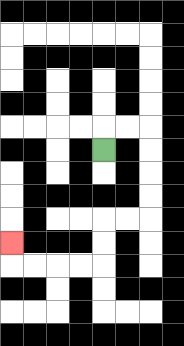{'start': '[4, 6]', 'end': '[0, 10]', 'path_directions': 'U,R,R,D,D,D,D,L,L,D,D,L,L,L,L,U', 'path_coordinates': '[[4, 6], [4, 5], [5, 5], [6, 5], [6, 6], [6, 7], [6, 8], [6, 9], [5, 9], [4, 9], [4, 10], [4, 11], [3, 11], [2, 11], [1, 11], [0, 11], [0, 10]]'}